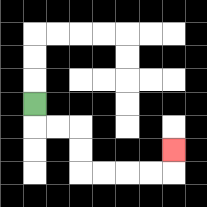{'start': '[1, 4]', 'end': '[7, 6]', 'path_directions': 'D,R,R,D,D,R,R,R,R,U', 'path_coordinates': '[[1, 4], [1, 5], [2, 5], [3, 5], [3, 6], [3, 7], [4, 7], [5, 7], [6, 7], [7, 7], [7, 6]]'}